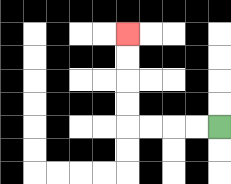{'start': '[9, 5]', 'end': '[5, 1]', 'path_directions': 'L,L,L,L,U,U,U,U', 'path_coordinates': '[[9, 5], [8, 5], [7, 5], [6, 5], [5, 5], [5, 4], [5, 3], [5, 2], [5, 1]]'}